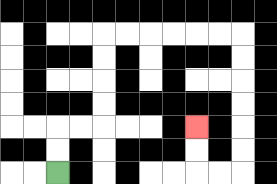{'start': '[2, 7]', 'end': '[8, 5]', 'path_directions': 'U,U,R,R,U,U,U,U,R,R,R,R,R,R,D,D,D,D,D,D,L,L,U,U', 'path_coordinates': '[[2, 7], [2, 6], [2, 5], [3, 5], [4, 5], [4, 4], [4, 3], [4, 2], [4, 1], [5, 1], [6, 1], [7, 1], [8, 1], [9, 1], [10, 1], [10, 2], [10, 3], [10, 4], [10, 5], [10, 6], [10, 7], [9, 7], [8, 7], [8, 6], [8, 5]]'}